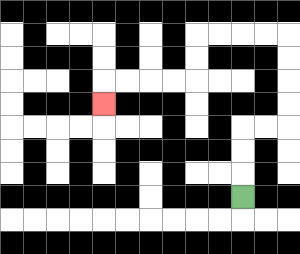{'start': '[10, 8]', 'end': '[4, 4]', 'path_directions': 'U,U,U,R,R,U,U,U,U,L,L,L,L,D,D,L,L,L,L,D', 'path_coordinates': '[[10, 8], [10, 7], [10, 6], [10, 5], [11, 5], [12, 5], [12, 4], [12, 3], [12, 2], [12, 1], [11, 1], [10, 1], [9, 1], [8, 1], [8, 2], [8, 3], [7, 3], [6, 3], [5, 3], [4, 3], [4, 4]]'}